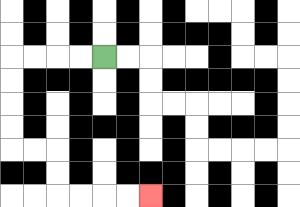{'start': '[4, 2]', 'end': '[6, 8]', 'path_directions': 'L,L,L,L,D,D,D,D,R,R,D,D,R,R,R,R', 'path_coordinates': '[[4, 2], [3, 2], [2, 2], [1, 2], [0, 2], [0, 3], [0, 4], [0, 5], [0, 6], [1, 6], [2, 6], [2, 7], [2, 8], [3, 8], [4, 8], [5, 8], [6, 8]]'}